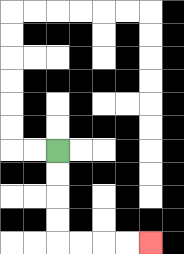{'start': '[2, 6]', 'end': '[6, 10]', 'path_directions': 'D,D,D,D,R,R,R,R', 'path_coordinates': '[[2, 6], [2, 7], [2, 8], [2, 9], [2, 10], [3, 10], [4, 10], [5, 10], [6, 10]]'}